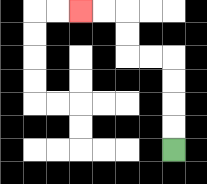{'start': '[7, 6]', 'end': '[3, 0]', 'path_directions': 'U,U,U,U,L,L,U,U,L,L', 'path_coordinates': '[[7, 6], [7, 5], [7, 4], [7, 3], [7, 2], [6, 2], [5, 2], [5, 1], [5, 0], [4, 0], [3, 0]]'}